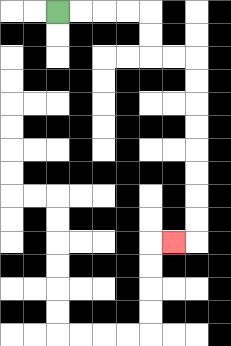{'start': '[2, 0]', 'end': '[7, 10]', 'path_directions': 'R,R,R,R,D,D,R,R,D,D,D,D,D,D,D,D,L', 'path_coordinates': '[[2, 0], [3, 0], [4, 0], [5, 0], [6, 0], [6, 1], [6, 2], [7, 2], [8, 2], [8, 3], [8, 4], [8, 5], [8, 6], [8, 7], [8, 8], [8, 9], [8, 10], [7, 10]]'}